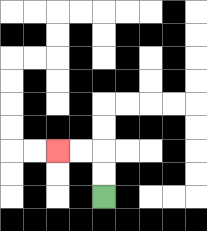{'start': '[4, 8]', 'end': '[2, 6]', 'path_directions': 'U,U,L,L', 'path_coordinates': '[[4, 8], [4, 7], [4, 6], [3, 6], [2, 6]]'}